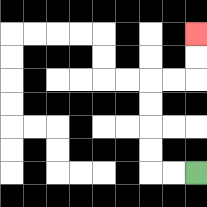{'start': '[8, 7]', 'end': '[8, 1]', 'path_directions': 'L,L,U,U,U,U,R,R,U,U', 'path_coordinates': '[[8, 7], [7, 7], [6, 7], [6, 6], [6, 5], [6, 4], [6, 3], [7, 3], [8, 3], [8, 2], [8, 1]]'}